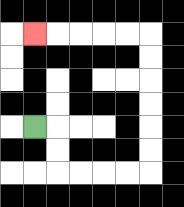{'start': '[1, 5]', 'end': '[1, 1]', 'path_directions': 'R,D,D,R,R,R,R,U,U,U,U,U,U,L,L,L,L,L', 'path_coordinates': '[[1, 5], [2, 5], [2, 6], [2, 7], [3, 7], [4, 7], [5, 7], [6, 7], [6, 6], [6, 5], [6, 4], [6, 3], [6, 2], [6, 1], [5, 1], [4, 1], [3, 1], [2, 1], [1, 1]]'}